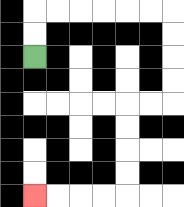{'start': '[1, 2]', 'end': '[1, 8]', 'path_directions': 'U,U,R,R,R,R,R,R,D,D,D,D,L,L,D,D,D,D,L,L,L,L', 'path_coordinates': '[[1, 2], [1, 1], [1, 0], [2, 0], [3, 0], [4, 0], [5, 0], [6, 0], [7, 0], [7, 1], [7, 2], [7, 3], [7, 4], [6, 4], [5, 4], [5, 5], [5, 6], [5, 7], [5, 8], [4, 8], [3, 8], [2, 8], [1, 8]]'}